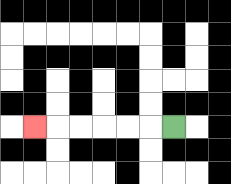{'start': '[7, 5]', 'end': '[1, 5]', 'path_directions': 'L,L,L,L,L,L', 'path_coordinates': '[[7, 5], [6, 5], [5, 5], [4, 5], [3, 5], [2, 5], [1, 5]]'}